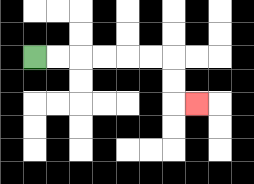{'start': '[1, 2]', 'end': '[8, 4]', 'path_directions': 'R,R,R,R,R,R,D,D,R', 'path_coordinates': '[[1, 2], [2, 2], [3, 2], [4, 2], [5, 2], [6, 2], [7, 2], [7, 3], [7, 4], [8, 4]]'}